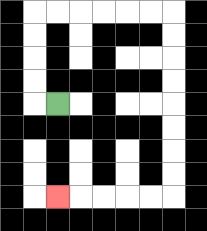{'start': '[2, 4]', 'end': '[2, 8]', 'path_directions': 'L,U,U,U,U,R,R,R,R,R,R,D,D,D,D,D,D,D,D,L,L,L,L,L', 'path_coordinates': '[[2, 4], [1, 4], [1, 3], [1, 2], [1, 1], [1, 0], [2, 0], [3, 0], [4, 0], [5, 0], [6, 0], [7, 0], [7, 1], [7, 2], [7, 3], [7, 4], [7, 5], [7, 6], [7, 7], [7, 8], [6, 8], [5, 8], [4, 8], [3, 8], [2, 8]]'}